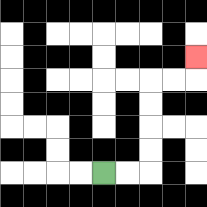{'start': '[4, 7]', 'end': '[8, 2]', 'path_directions': 'R,R,U,U,U,U,R,R,U', 'path_coordinates': '[[4, 7], [5, 7], [6, 7], [6, 6], [6, 5], [6, 4], [6, 3], [7, 3], [8, 3], [8, 2]]'}